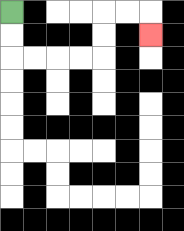{'start': '[0, 0]', 'end': '[6, 1]', 'path_directions': 'D,D,R,R,R,R,U,U,R,R,D', 'path_coordinates': '[[0, 0], [0, 1], [0, 2], [1, 2], [2, 2], [3, 2], [4, 2], [4, 1], [4, 0], [5, 0], [6, 0], [6, 1]]'}